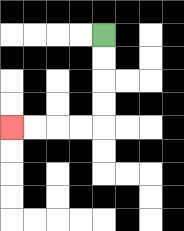{'start': '[4, 1]', 'end': '[0, 5]', 'path_directions': 'D,D,D,D,L,L,L,L', 'path_coordinates': '[[4, 1], [4, 2], [4, 3], [4, 4], [4, 5], [3, 5], [2, 5], [1, 5], [0, 5]]'}